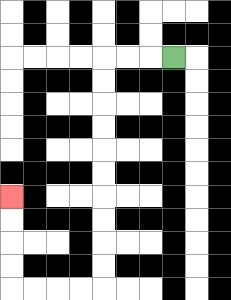{'start': '[7, 2]', 'end': '[0, 8]', 'path_directions': 'L,L,L,D,D,D,D,D,D,D,D,D,D,L,L,L,L,U,U,U,U', 'path_coordinates': '[[7, 2], [6, 2], [5, 2], [4, 2], [4, 3], [4, 4], [4, 5], [4, 6], [4, 7], [4, 8], [4, 9], [4, 10], [4, 11], [4, 12], [3, 12], [2, 12], [1, 12], [0, 12], [0, 11], [0, 10], [0, 9], [0, 8]]'}